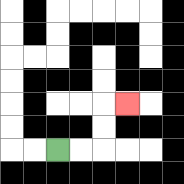{'start': '[2, 6]', 'end': '[5, 4]', 'path_directions': 'R,R,U,U,R', 'path_coordinates': '[[2, 6], [3, 6], [4, 6], [4, 5], [4, 4], [5, 4]]'}